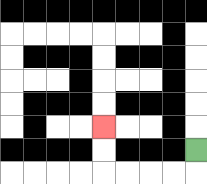{'start': '[8, 6]', 'end': '[4, 5]', 'path_directions': 'D,L,L,L,L,U,U', 'path_coordinates': '[[8, 6], [8, 7], [7, 7], [6, 7], [5, 7], [4, 7], [4, 6], [4, 5]]'}